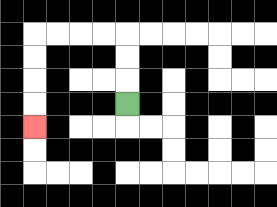{'start': '[5, 4]', 'end': '[1, 5]', 'path_directions': 'U,U,U,L,L,L,L,D,D,D,D', 'path_coordinates': '[[5, 4], [5, 3], [5, 2], [5, 1], [4, 1], [3, 1], [2, 1], [1, 1], [1, 2], [1, 3], [1, 4], [1, 5]]'}